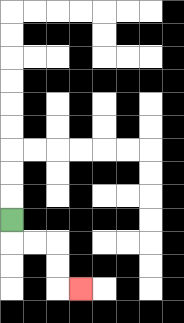{'start': '[0, 9]', 'end': '[3, 12]', 'path_directions': 'D,R,R,D,D,R', 'path_coordinates': '[[0, 9], [0, 10], [1, 10], [2, 10], [2, 11], [2, 12], [3, 12]]'}